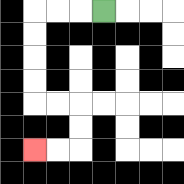{'start': '[4, 0]', 'end': '[1, 6]', 'path_directions': 'L,L,L,D,D,D,D,R,R,D,D,L,L', 'path_coordinates': '[[4, 0], [3, 0], [2, 0], [1, 0], [1, 1], [1, 2], [1, 3], [1, 4], [2, 4], [3, 4], [3, 5], [3, 6], [2, 6], [1, 6]]'}